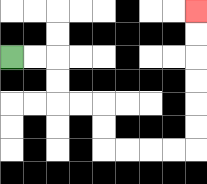{'start': '[0, 2]', 'end': '[8, 0]', 'path_directions': 'R,R,D,D,R,R,D,D,R,R,R,R,U,U,U,U,U,U', 'path_coordinates': '[[0, 2], [1, 2], [2, 2], [2, 3], [2, 4], [3, 4], [4, 4], [4, 5], [4, 6], [5, 6], [6, 6], [7, 6], [8, 6], [8, 5], [8, 4], [8, 3], [8, 2], [8, 1], [8, 0]]'}